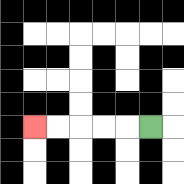{'start': '[6, 5]', 'end': '[1, 5]', 'path_directions': 'L,L,L,L,L', 'path_coordinates': '[[6, 5], [5, 5], [4, 5], [3, 5], [2, 5], [1, 5]]'}